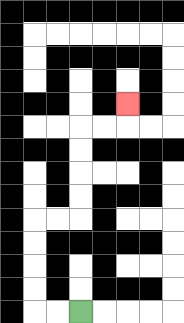{'start': '[3, 13]', 'end': '[5, 4]', 'path_directions': 'L,L,U,U,U,U,R,R,U,U,U,U,R,R,U', 'path_coordinates': '[[3, 13], [2, 13], [1, 13], [1, 12], [1, 11], [1, 10], [1, 9], [2, 9], [3, 9], [3, 8], [3, 7], [3, 6], [3, 5], [4, 5], [5, 5], [5, 4]]'}